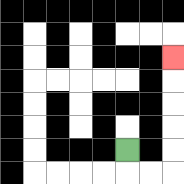{'start': '[5, 6]', 'end': '[7, 2]', 'path_directions': 'D,R,R,U,U,U,U,U', 'path_coordinates': '[[5, 6], [5, 7], [6, 7], [7, 7], [7, 6], [7, 5], [7, 4], [7, 3], [7, 2]]'}